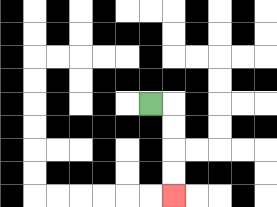{'start': '[6, 4]', 'end': '[7, 8]', 'path_directions': 'R,D,D,D,D', 'path_coordinates': '[[6, 4], [7, 4], [7, 5], [7, 6], [7, 7], [7, 8]]'}